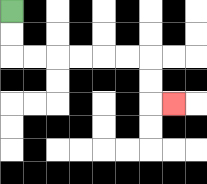{'start': '[0, 0]', 'end': '[7, 4]', 'path_directions': 'D,D,R,R,R,R,R,R,D,D,R', 'path_coordinates': '[[0, 0], [0, 1], [0, 2], [1, 2], [2, 2], [3, 2], [4, 2], [5, 2], [6, 2], [6, 3], [6, 4], [7, 4]]'}